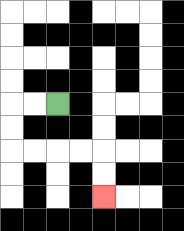{'start': '[2, 4]', 'end': '[4, 8]', 'path_directions': 'L,L,D,D,R,R,R,R,D,D', 'path_coordinates': '[[2, 4], [1, 4], [0, 4], [0, 5], [0, 6], [1, 6], [2, 6], [3, 6], [4, 6], [4, 7], [4, 8]]'}